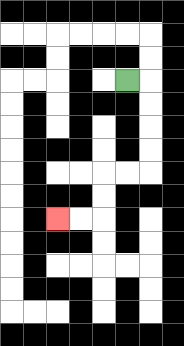{'start': '[5, 3]', 'end': '[2, 9]', 'path_directions': 'R,D,D,D,D,L,L,D,D,L,L', 'path_coordinates': '[[5, 3], [6, 3], [6, 4], [6, 5], [6, 6], [6, 7], [5, 7], [4, 7], [4, 8], [4, 9], [3, 9], [2, 9]]'}